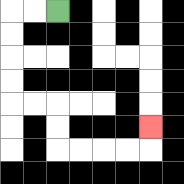{'start': '[2, 0]', 'end': '[6, 5]', 'path_directions': 'L,L,D,D,D,D,R,R,D,D,R,R,R,R,U', 'path_coordinates': '[[2, 0], [1, 0], [0, 0], [0, 1], [0, 2], [0, 3], [0, 4], [1, 4], [2, 4], [2, 5], [2, 6], [3, 6], [4, 6], [5, 6], [6, 6], [6, 5]]'}